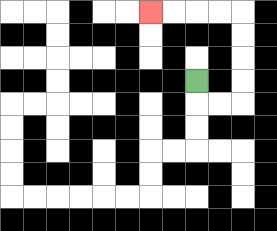{'start': '[8, 3]', 'end': '[6, 0]', 'path_directions': 'D,R,R,U,U,U,U,L,L,L,L', 'path_coordinates': '[[8, 3], [8, 4], [9, 4], [10, 4], [10, 3], [10, 2], [10, 1], [10, 0], [9, 0], [8, 0], [7, 0], [6, 0]]'}